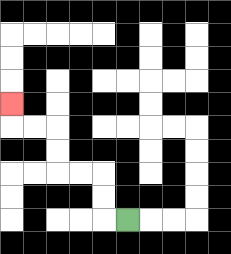{'start': '[5, 9]', 'end': '[0, 4]', 'path_directions': 'L,U,U,L,L,U,U,L,L,U', 'path_coordinates': '[[5, 9], [4, 9], [4, 8], [4, 7], [3, 7], [2, 7], [2, 6], [2, 5], [1, 5], [0, 5], [0, 4]]'}